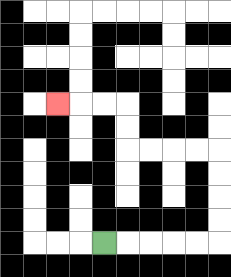{'start': '[4, 10]', 'end': '[2, 4]', 'path_directions': 'R,R,R,R,R,U,U,U,U,L,L,L,L,U,U,L,L,L', 'path_coordinates': '[[4, 10], [5, 10], [6, 10], [7, 10], [8, 10], [9, 10], [9, 9], [9, 8], [9, 7], [9, 6], [8, 6], [7, 6], [6, 6], [5, 6], [5, 5], [5, 4], [4, 4], [3, 4], [2, 4]]'}